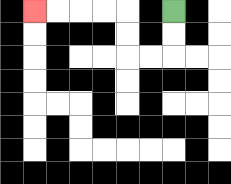{'start': '[7, 0]', 'end': '[1, 0]', 'path_directions': 'D,D,L,L,U,U,L,L,L,L', 'path_coordinates': '[[7, 0], [7, 1], [7, 2], [6, 2], [5, 2], [5, 1], [5, 0], [4, 0], [3, 0], [2, 0], [1, 0]]'}